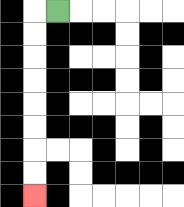{'start': '[2, 0]', 'end': '[1, 8]', 'path_directions': 'L,D,D,D,D,D,D,D,D', 'path_coordinates': '[[2, 0], [1, 0], [1, 1], [1, 2], [1, 3], [1, 4], [1, 5], [1, 6], [1, 7], [1, 8]]'}